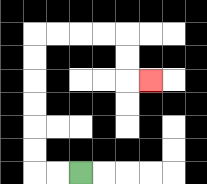{'start': '[3, 7]', 'end': '[6, 3]', 'path_directions': 'L,L,U,U,U,U,U,U,R,R,R,R,D,D,R', 'path_coordinates': '[[3, 7], [2, 7], [1, 7], [1, 6], [1, 5], [1, 4], [1, 3], [1, 2], [1, 1], [2, 1], [3, 1], [4, 1], [5, 1], [5, 2], [5, 3], [6, 3]]'}